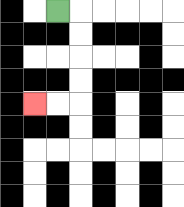{'start': '[2, 0]', 'end': '[1, 4]', 'path_directions': 'R,D,D,D,D,L,L', 'path_coordinates': '[[2, 0], [3, 0], [3, 1], [3, 2], [3, 3], [3, 4], [2, 4], [1, 4]]'}